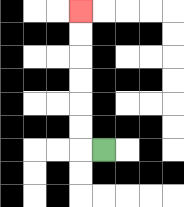{'start': '[4, 6]', 'end': '[3, 0]', 'path_directions': 'L,U,U,U,U,U,U', 'path_coordinates': '[[4, 6], [3, 6], [3, 5], [3, 4], [3, 3], [3, 2], [3, 1], [3, 0]]'}